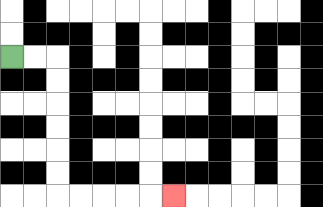{'start': '[0, 2]', 'end': '[7, 8]', 'path_directions': 'R,R,D,D,D,D,D,D,R,R,R,R,R', 'path_coordinates': '[[0, 2], [1, 2], [2, 2], [2, 3], [2, 4], [2, 5], [2, 6], [2, 7], [2, 8], [3, 8], [4, 8], [5, 8], [6, 8], [7, 8]]'}